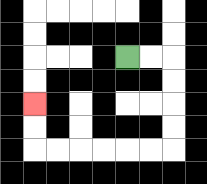{'start': '[5, 2]', 'end': '[1, 4]', 'path_directions': 'R,R,D,D,D,D,L,L,L,L,L,L,U,U', 'path_coordinates': '[[5, 2], [6, 2], [7, 2], [7, 3], [7, 4], [7, 5], [7, 6], [6, 6], [5, 6], [4, 6], [3, 6], [2, 6], [1, 6], [1, 5], [1, 4]]'}